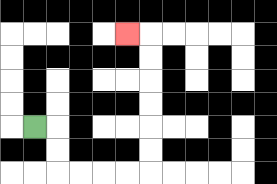{'start': '[1, 5]', 'end': '[5, 1]', 'path_directions': 'R,D,D,R,R,R,R,U,U,U,U,U,U,L', 'path_coordinates': '[[1, 5], [2, 5], [2, 6], [2, 7], [3, 7], [4, 7], [5, 7], [6, 7], [6, 6], [6, 5], [6, 4], [6, 3], [6, 2], [6, 1], [5, 1]]'}